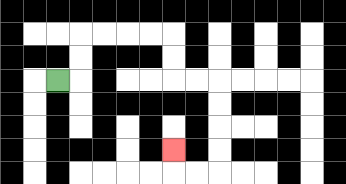{'start': '[2, 3]', 'end': '[7, 6]', 'path_directions': 'R,U,U,R,R,R,R,D,D,R,R,D,D,D,D,L,L,U', 'path_coordinates': '[[2, 3], [3, 3], [3, 2], [3, 1], [4, 1], [5, 1], [6, 1], [7, 1], [7, 2], [7, 3], [8, 3], [9, 3], [9, 4], [9, 5], [9, 6], [9, 7], [8, 7], [7, 7], [7, 6]]'}